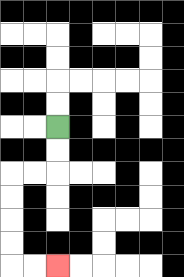{'start': '[2, 5]', 'end': '[2, 11]', 'path_directions': 'D,D,L,L,D,D,D,D,R,R', 'path_coordinates': '[[2, 5], [2, 6], [2, 7], [1, 7], [0, 7], [0, 8], [0, 9], [0, 10], [0, 11], [1, 11], [2, 11]]'}